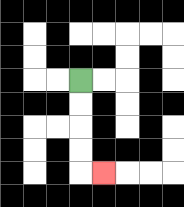{'start': '[3, 3]', 'end': '[4, 7]', 'path_directions': 'D,D,D,D,R', 'path_coordinates': '[[3, 3], [3, 4], [3, 5], [3, 6], [3, 7], [4, 7]]'}